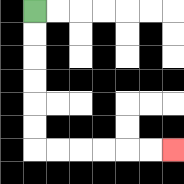{'start': '[1, 0]', 'end': '[7, 6]', 'path_directions': 'D,D,D,D,D,D,R,R,R,R,R,R', 'path_coordinates': '[[1, 0], [1, 1], [1, 2], [1, 3], [1, 4], [1, 5], [1, 6], [2, 6], [3, 6], [4, 6], [5, 6], [6, 6], [7, 6]]'}